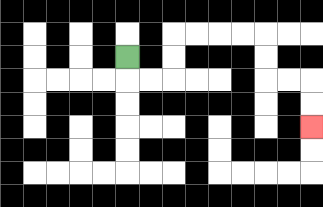{'start': '[5, 2]', 'end': '[13, 5]', 'path_directions': 'D,R,R,U,U,R,R,R,R,D,D,R,R,D,D', 'path_coordinates': '[[5, 2], [5, 3], [6, 3], [7, 3], [7, 2], [7, 1], [8, 1], [9, 1], [10, 1], [11, 1], [11, 2], [11, 3], [12, 3], [13, 3], [13, 4], [13, 5]]'}